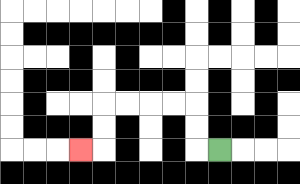{'start': '[9, 6]', 'end': '[3, 6]', 'path_directions': 'L,U,U,L,L,L,L,D,D,L', 'path_coordinates': '[[9, 6], [8, 6], [8, 5], [8, 4], [7, 4], [6, 4], [5, 4], [4, 4], [4, 5], [4, 6], [3, 6]]'}